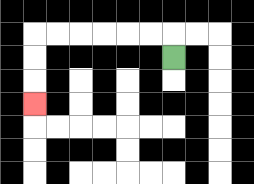{'start': '[7, 2]', 'end': '[1, 4]', 'path_directions': 'U,L,L,L,L,L,L,D,D,D', 'path_coordinates': '[[7, 2], [7, 1], [6, 1], [5, 1], [4, 1], [3, 1], [2, 1], [1, 1], [1, 2], [1, 3], [1, 4]]'}